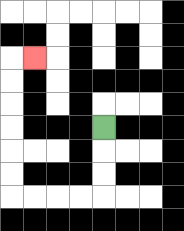{'start': '[4, 5]', 'end': '[1, 2]', 'path_directions': 'D,D,D,L,L,L,L,U,U,U,U,U,U,R', 'path_coordinates': '[[4, 5], [4, 6], [4, 7], [4, 8], [3, 8], [2, 8], [1, 8], [0, 8], [0, 7], [0, 6], [0, 5], [0, 4], [0, 3], [0, 2], [1, 2]]'}